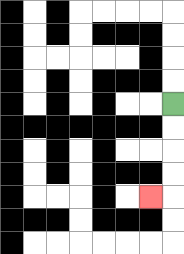{'start': '[7, 4]', 'end': '[6, 8]', 'path_directions': 'D,D,D,D,L', 'path_coordinates': '[[7, 4], [7, 5], [7, 6], [7, 7], [7, 8], [6, 8]]'}